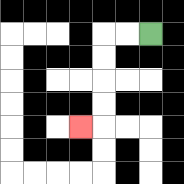{'start': '[6, 1]', 'end': '[3, 5]', 'path_directions': 'L,L,D,D,D,D,L', 'path_coordinates': '[[6, 1], [5, 1], [4, 1], [4, 2], [4, 3], [4, 4], [4, 5], [3, 5]]'}